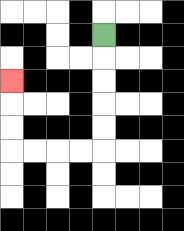{'start': '[4, 1]', 'end': '[0, 3]', 'path_directions': 'D,D,D,D,D,L,L,L,L,U,U,U', 'path_coordinates': '[[4, 1], [4, 2], [4, 3], [4, 4], [4, 5], [4, 6], [3, 6], [2, 6], [1, 6], [0, 6], [0, 5], [0, 4], [0, 3]]'}